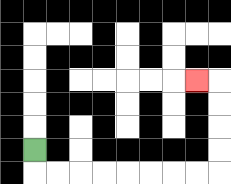{'start': '[1, 6]', 'end': '[8, 3]', 'path_directions': 'D,R,R,R,R,R,R,R,R,U,U,U,U,L', 'path_coordinates': '[[1, 6], [1, 7], [2, 7], [3, 7], [4, 7], [5, 7], [6, 7], [7, 7], [8, 7], [9, 7], [9, 6], [9, 5], [9, 4], [9, 3], [8, 3]]'}